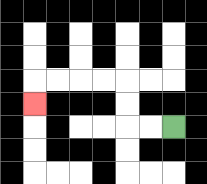{'start': '[7, 5]', 'end': '[1, 4]', 'path_directions': 'L,L,U,U,L,L,L,L,D', 'path_coordinates': '[[7, 5], [6, 5], [5, 5], [5, 4], [5, 3], [4, 3], [3, 3], [2, 3], [1, 3], [1, 4]]'}